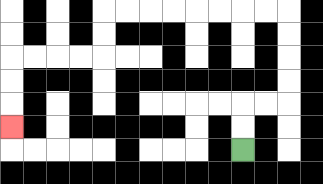{'start': '[10, 6]', 'end': '[0, 5]', 'path_directions': 'U,U,R,R,U,U,U,U,L,L,L,L,L,L,L,L,D,D,L,L,L,L,D,D,D', 'path_coordinates': '[[10, 6], [10, 5], [10, 4], [11, 4], [12, 4], [12, 3], [12, 2], [12, 1], [12, 0], [11, 0], [10, 0], [9, 0], [8, 0], [7, 0], [6, 0], [5, 0], [4, 0], [4, 1], [4, 2], [3, 2], [2, 2], [1, 2], [0, 2], [0, 3], [0, 4], [0, 5]]'}